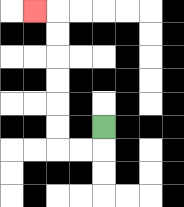{'start': '[4, 5]', 'end': '[1, 0]', 'path_directions': 'D,L,L,U,U,U,U,U,U,L', 'path_coordinates': '[[4, 5], [4, 6], [3, 6], [2, 6], [2, 5], [2, 4], [2, 3], [2, 2], [2, 1], [2, 0], [1, 0]]'}